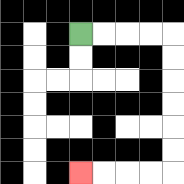{'start': '[3, 1]', 'end': '[3, 7]', 'path_directions': 'R,R,R,R,D,D,D,D,D,D,L,L,L,L', 'path_coordinates': '[[3, 1], [4, 1], [5, 1], [6, 1], [7, 1], [7, 2], [7, 3], [7, 4], [7, 5], [7, 6], [7, 7], [6, 7], [5, 7], [4, 7], [3, 7]]'}